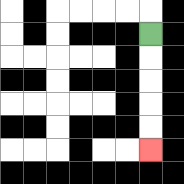{'start': '[6, 1]', 'end': '[6, 6]', 'path_directions': 'D,D,D,D,D', 'path_coordinates': '[[6, 1], [6, 2], [6, 3], [6, 4], [6, 5], [6, 6]]'}